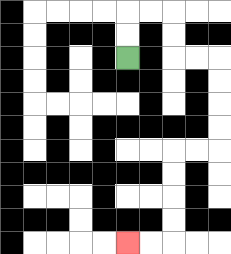{'start': '[5, 2]', 'end': '[5, 10]', 'path_directions': 'U,U,R,R,D,D,R,R,D,D,D,D,L,L,D,D,D,D,L,L', 'path_coordinates': '[[5, 2], [5, 1], [5, 0], [6, 0], [7, 0], [7, 1], [7, 2], [8, 2], [9, 2], [9, 3], [9, 4], [9, 5], [9, 6], [8, 6], [7, 6], [7, 7], [7, 8], [7, 9], [7, 10], [6, 10], [5, 10]]'}